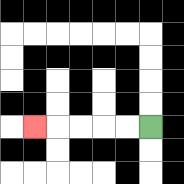{'start': '[6, 5]', 'end': '[1, 5]', 'path_directions': 'L,L,L,L,L', 'path_coordinates': '[[6, 5], [5, 5], [4, 5], [3, 5], [2, 5], [1, 5]]'}